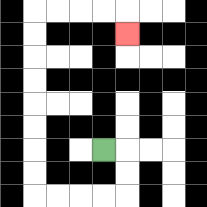{'start': '[4, 6]', 'end': '[5, 1]', 'path_directions': 'R,D,D,L,L,L,L,U,U,U,U,U,U,U,U,R,R,R,R,D', 'path_coordinates': '[[4, 6], [5, 6], [5, 7], [5, 8], [4, 8], [3, 8], [2, 8], [1, 8], [1, 7], [1, 6], [1, 5], [1, 4], [1, 3], [1, 2], [1, 1], [1, 0], [2, 0], [3, 0], [4, 0], [5, 0], [5, 1]]'}